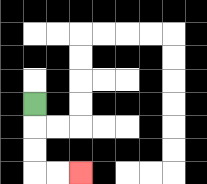{'start': '[1, 4]', 'end': '[3, 7]', 'path_directions': 'D,D,D,R,R', 'path_coordinates': '[[1, 4], [1, 5], [1, 6], [1, 7], [2, 7], [3, 7]]'}